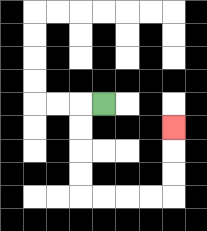{'start': '[4, 4]', 'end': '[7, 5]', 'path_directions': 'L,D,D,D,D,R,R,R,R,U,U,U', 'path_coordinates': '[[4, 4], [3, 4], [3, 5], [3, 6], [3, 7], [3, 8], [4, 8], [5, 8], [6, 8], [7, 8], [7, 7], [7, 6], [7, 5]]'}